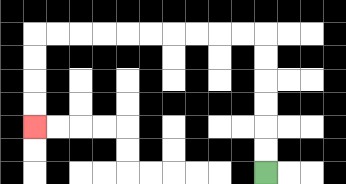{'start': '[11, 7]', 'end': '[1, 5]', 'path_directions': 'U,U,U,U,U,U,L,L,L,L,L,L,L,L,L,L,D,D,D,D', 'path_coordinates': '[[11, 7], [11, 6], [11, 5], [11, 4], [11, 3], [11, 2], [11, 1], [10, 1], [9, 1], [8, 1], [7, 1], [6, 1], [5, 1], [4, 1], [3, 1], [2, 1], [1, 1], [1, 2], [1, 3], [1, 4], [1, 5]]'}